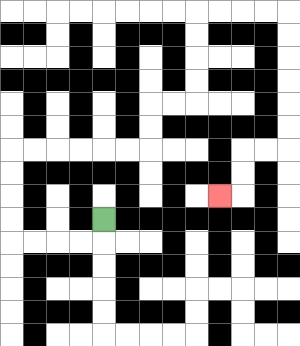{'start': '[4, 9]', 'end': '[9, 8]', 'path_directions': 'D,L,L,L,L,U,U,U,U,R,R,R,R,R,R,U,U,R,R,U,U,U,U,R,R,R,R,D,D,D,D,D,D,L,L,D,D,L', 'path_coordinates': '[[4, 9], [4, 10], [3, 10], [2, 10], [1, 10], [0, 10], [0, 9], [0, 8], [0, 7], [0, 6], [1, 6], [2, 6], [3, 6], [4, 6], [5, 6], [6, 6], [6, 5], [6, 4], [7, 4], [8, 4], [8, 3], [8, 2], [8, 1], [8, 0], [9, 0], [10, 0], [11, 0], [12, 0], [12, 1], [12, 2], [12, 3], [12, 4], [12, 5], [12, 6], [11, 6], [10, 6], [10, 7], [10, 8], [9, 8]]'}